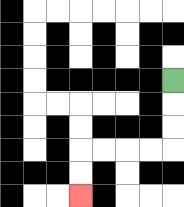{'start': '[7, 3]', 'end': '[3, 8]', 'path_directions': 'D,D,D,L,L,L,L,D,D', 'path_coordinates': '[[7, 3], [7, 4], [7, 5], [7, 6], [6, 6], [5, 6], [4, 6], [3, 6], [3, 7], [3, 8]]'}